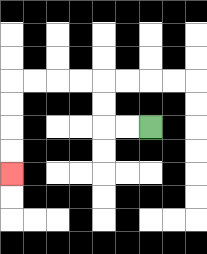{'start': '[6, 5]', 'end': '[0, 7]', 'path_directions': 'L,L,U,U,L,L,L,L,D,D,D,D', 'path_coordinates': '[[6, 5], [5, 5], [4, 5], [4, 4], [4, 3], [3, 3], [2, 3], [1, 3], [0, 3], [0, 4], [0, 5], [0, 6], [0, 7]]'}